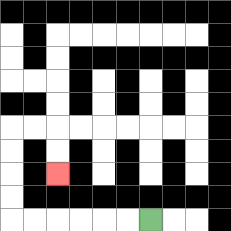{'start': '[6, 9]', 'end': '[2, 7]', 'path_directions': 'L,L,L,L,L,L,U,U,U,U,R,R,D,D', 'path_coordinates': '[[6, 9], [5, 9], [4, 9], [3, 9], [2, 9], [1, 9], [0, 9], [0, 8], [0, 7], [0, 6], [0, 5], [1, 5], [2, 5], [2, 6], [2, 7]]'}